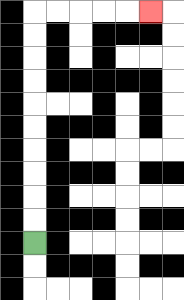{'start': '[1, 10]', 'end': '[6, 0]', 'path_directions': 'U,U,U,U,U,U,U,U,U,U,R,R,R,R,R', 'path_coordinates': '[[1, 10], [1, 9], [1, 8], [1, 7], [1, 6], [1, 5], [1, 4], [1, 3], [1, 2], [1, 1], [1, 0], [2, 0], [3, 0], [4, 0], [5, 0], [6, 0]]'}